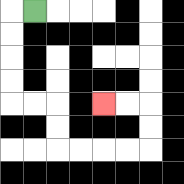{'start': '[1, 0]', 'end': '[4, 4]', 'path_directions': 'L,D,D,D,D,R,R,D,D,R,R,R,R,U,U,L,L', 'path_coordinates': '[[1, 0], [0, 0], [0, 1], [0, 2], [0, 3], [0, 4], [1, 4], [2, 4], [2, 5], [2, 6], [3, 6], [4, 6], [5, 6], [6, 6], [6, 5], [6, 4], [5, 4], [4, 4]]'}